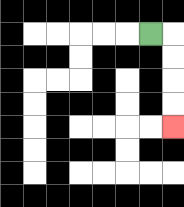{'start': '[6, 1]', 'end': '[7, 5]', 'path_directions': 'R,D,D,D,D', 'path_coordinates': '[[6, 1], [7, 1], [7, 2], [7, 3], [7, 4], [7, 5]]'}